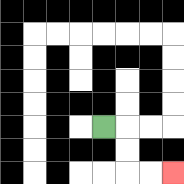{'start': '[4, 5]', 'end': '[7, 7]', 'path_directions': 'R,D,D,R,R', 'path_coordinates': '[[4, 5], [5, 5], [5, 6], [5, 7], [6, 7], [7, 7]]'}